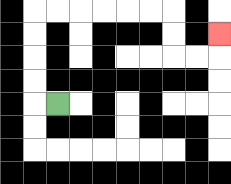{'start': '[2, 4]', 'end': '[9, 1]', 'path_directions': 'L,U,U,U,U,R,R,R,R,R,R,D,D,R,R,U', 'path_coordinates': '[[2, 4], [1, 4], [1, 3], [1, 2], [1, 1], [1, 0], [2, 0], [3, 0], [4, 0], [5, 0], [6, 0], [7, 0], [7, 1], [7, 2], [8, 2], [9, 2], [9, 1]]'}